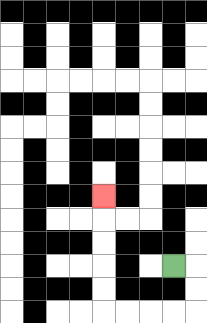{'start': '[7, 11]', 'end': '[4, 8]', 'path_directions': 'R,D,D,L,L,L,L,U,U,U,U,U', 'path_coordinates': '[[7, 11], [8, 11], [8, 12], [8, 13], [7, 13], [6, 13], [5, 13], [4, 13], [4, 12], [4, 11], [4, 10], [4, 9], [4, 8]]'}